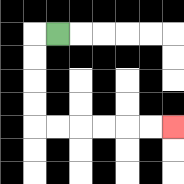{'start': '[2, 1]', 'end': '[7, 5]', 'path_directions': 'L,D,D,D,D,R,R,R,R,R,R', 'path_coordinates': '[[2, 1], [1, 1], [1, 2], [1, 3], [1, 4], [1, 5], [2, 5], [3, 5], [4, 5], [5, 5], [6, 5], [7, 5]]'}